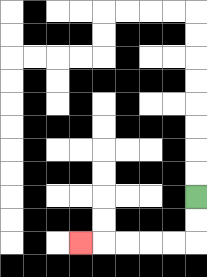{'start': '[8, 8]', 'end': '[3, 10]', 'path_directions': 'D,D,L,L,L,L,L', 'path_coordinates': '[[8, 8], [8, 9], [8, 10], [7, 10], [6, 10], [5, 10], [4, 10], [3, 10]]'}